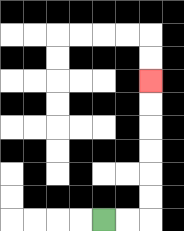{'start': '[4, 9]', 'end': '[6, 3]', 'path_directions': 'R,R,U,U,U,U,U,U', 'path_coordinates': '[[4, 9], [5, 9], [6, 9], [6, 8], [6, 7], [6, 6], [6, 5], [6, 4], [6, 3]]'}